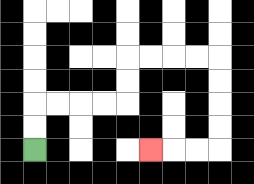{'start': '[1, 6]', 'end': '[6, 6]', 'path_directions': 'U,U,R,R,R,R,U,U,R,R,R,R,D,D,D,D,L,L,L', 'path_coordinates': '[[1, 6], [1, 5], [1, 4], [2, 4], [3, 4], [4, 4], [5, 4], [5, 3], [5, 2], [6, 2], [7, 2], [8, 2], [9, 2], [9, 3], [9, 4], [9, 5], [9, 6], [8, 6], [7, 6], [6, 6]]'}